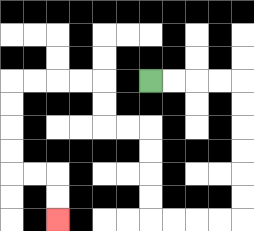{'start': '[6, 3]', 'end': '[2, 9]', 'path_directions': 'R,R,R,R,D,D,D,D,D,D,L,L,L,L,U,U,U,U,L,L,U,U,L,L,L,L,D,D,D,D,R,R,D,D', 'path_coordinates': '[[6, 3], [7, 3], [8, 3], [9, 3], [10, 3], [10, 4], [10, 5], [10, 6], [10, 7], [10, 8], [10, 9], [9, 9], [8, 9], [7, 9], [6, 9], [6, 8], [6, 7], [6, 6], [6, 5], [5, 5], [4, 5], [4, 4], [4, 3], [3, 3], [2, 3], [1, 3], [0, 3], [0, 4], [0, 5], [0, 6], [0, 7], [1, 7], [2, 7], [2, 8], [2, 9]]'}